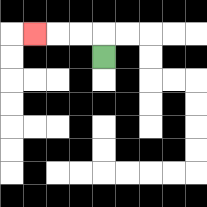{'start': '[4, 2]', 'end': '[1, 1]', 'path_directions': 'U,L,L,L', 'path_coordinates': '[[4, 2], [4, 1], [3, 1], [2, 1], [1, 1]]'}